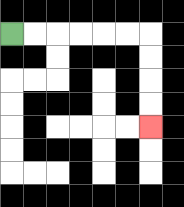{'start': '[0, 1]', 'end': '[6, 5]', 'path_directions': 'R,R,R,R,R,R,D,D,D,D', 'path_coordinates': '[[0, 1], [1, 1], [2, 1], [3, 1], [4, 1], [5, 1], [6, 1], [6, 2], [6, 3], [6, 4], [6, 5]]'}